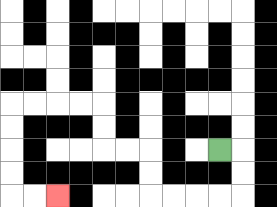{'start': '[9, 6]', 'end': '[2, 8]', 'path_directions': 'R,D,D,L,L,L,L,U,U,L,L,U,U,L,L,L,L,D,D,D,D,R,R', 'path_coordinates': '[[9, 6], [10, 6], [10, 7], [10, 8], [9, 8], [8, 8], [7, 8], [6, 8], [6, 7], [6, 6], [5, 6], [4, 6], [4, 5], [4, 4], [3, 4], [2, 4], [1, 4], [0, 4], [0, 5], [0, 6], [0, 7], [0, 8], [1, 8], [2, 8]]'}